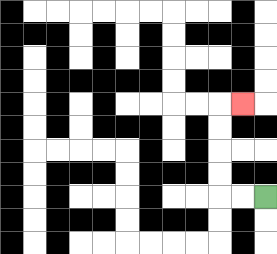{'start': '[11, 8]', 'end': '[10, 4]', 'path_directions': 'L,L,U,U,U,U,R', 'path_coordinates': '[[11, 8], [10, 8], [9, 8], [9, 7], [9, 6], [9, 5], [9, 4], [10, 4]]'}